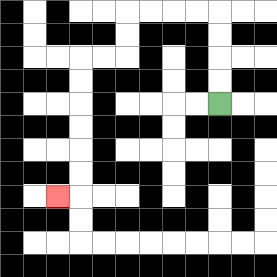{'start': '[9, 4]', 'end': '[2, 8]', 'path_directions': 'U,U,U,U,L,L,L,L,D,D,L,L,D,D,D,D,D,D,L', 'path_coordinates': '[[9, 4], [9, 3], [9, 2], [9, 1], [9, 0], [8, 0], [7, 0], [6, 0], [5, 0], [5, 1], [5, 2], [4, 2], [3, 2], [3, 3], [3, 4], [3, 5], [3, 6], [3, 7], [3, 8], [2, 8]]'}